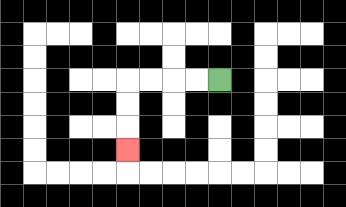{'start': '[9, 3]', 'end': '[5, 6]', 'path_directions': 'L,L,L,L,D,D,D', 'path_coordinates': '[[9, 3], [8, 3], [7, 3], [6, 3], [5, 3], [5, 4], [5, 5], [5, 6]]'}